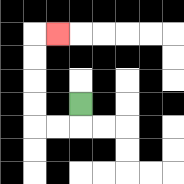{'start': '[3, 4]', 'end': '[2, 1]', 'path_directions': 'D,L,L,U,U,U,U,R', 'path_coordinates': '[[3, 4], [3, 5], [2, 5], [1, 5], [1, 4], [1, 3], [1, 2], [1, 1], [2, 1]]'}